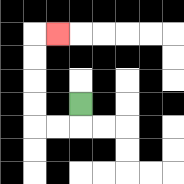{'start': '[3, 4]', 'end': '[2, 1]', 'path_directions': 'D,L,L,U,U,U,U,R', 'path_coordinates': '[[3, 4], [3, 5], [2, 5], [1, 5], [1, 4], [1, 3], [1, 2], [1, 1], [2, 1]]'}